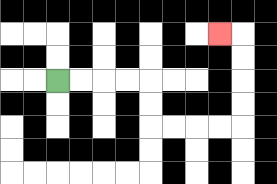{'start': '[2, 3]', 'end': '[9, 1]', 'path_directions': 'R,R,R,R,D,D,R,R,R,R,U,U,U,U,L', 'path_coordinates': '[[2, 3], [3, 3], [4, 3], [5, 3], [6, 3], [6, 4], [6, 5], [7, 5], [8, 5], [9, 5], [10, 5], [10, 4], [10, 3], [10, 2], [10, 1], [9, 1]]'}